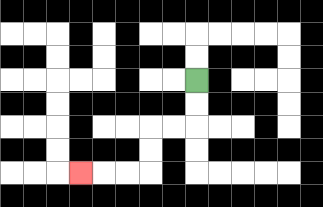{'start': '[8, 3]', 'end': '[3, 7]', 'path_directions': 'D,D,L,L,D,D,L,L,L', 'path_coordinates': '[[8, 3], [8, 4], [8, 5], [7, 5], [6, 5], [6, 6], [6, 7], [5, 7], [4, 7], [3, 7]]'}